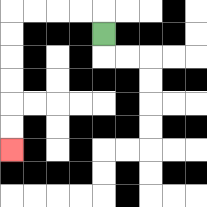{'start': '[4, 1]', 'end': '[0, 6]', 'path_directions': 'U,L,L,L,L,D,D,D,D,D,D', 'path_coordinates': '[[4, 1], [4, 0], [3, 0], [2, 0], [1, 0], [0, 0], [0, 1], [0, 2], [0, 3], [0, 4], [0, 5], [0, 6]]'}